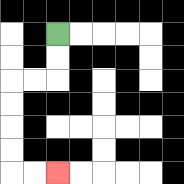{'start': '[2, 1]', 'end': '[2, 7]', 'path_directions': 'D,D,L,L,D,D,D,D,R,R', 'path_coordinates': '[[2, 1], [2, 2], [2, 3], [1, 3], [0, 3], [0, 4], [0, 5], [0, 6], [0, 7], [1, 7], [2, 7]]'}